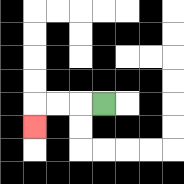{'start': '[4, 4]', 'end': '[1, 5]', 'path_directions': 'L,L,L,D', 'path_coordinates': '[[4, 4], [3, 4], [2, 4], [1, 4], [1, 5]]'}